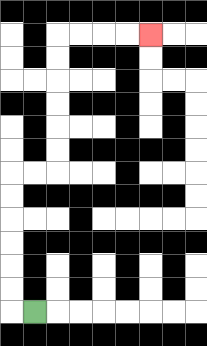{'start': '[1, 13]', 'end': '[6, 1]', 'path_directions': 'L,U,U,U,U,U,U,R,R,U,U,U,U,U,U,R,R,R,R', 'path_coordinates': '[[1, 13], [0, 13], [0, 12], [0, 11], [0, 10], [0, 9], [0, 8], [0, 7], [1, 7], [2, 7], [2, 6], [2, 5], [2, 4], [2, 3], [2, 2], [2, 1], [3, 1], [4, 1], [5, 1], [6, 1]]'}